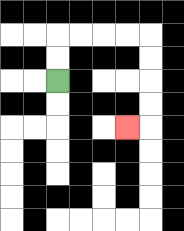{'start': '[2, 3]', 'end': '[5, 5]', 'path_directions': 'U,U,R,R,R,R,D,D,D,D,L', 'path_coordinates': '[[2, 3], [2, 2], [2, 1], [3, 1], [4, 1], [5, 1], [6, 1], [6, 2], [6, 3], [6, 4], [6, 5], [5, 5]]'}